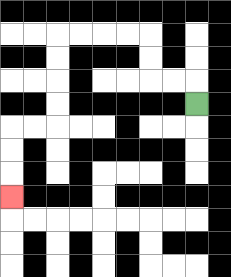{'start': '[8, 4]', 'end': '[0, 8]', 'path_directions': 'U,L,L,U,U,L,L,L,L,D,D,D,D,L,L,D,D,D', 'path_coordinates': '[[8, 4], [8, 3], [7, 3], [6, 3], [6, 2], [6, 1], [5, 1], [4, 1], [3, 1], [2, 1], [2, 2], [2, 3], [2, 4], [2, 5], [1, 5], [0, 5], [0, 6], [0, 7], [0, 8]]'}